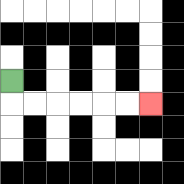{'start': '[0, 3]', 'end': '[6, 4]', 'path_directions': 'D,R,R,R,R,R,R', 'path_coordinates': '[[0, 3], [0, 4], [1, 4], [2, 4], [3, 4], [4, 4], [5, 4], [6, 4]]'}